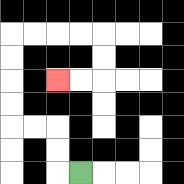{'start': '[3, 7]', 'end': '[2, 3]', 'path_directions': 'L,U,U,L,L,U,U,U,U,R,R,R,R,D,D,L,L', 'path_coordinates': '[[3, 7], [2, 7], [2, 6], [2, 5], [1, 5], [0, 5], [0, 4], [0, 3], [0, 2], [0, 1], [1, 1], [2, 1], [3, 1], [4, 1], [4, 2], [4, 3], [3, 3], [2, 3]]'}